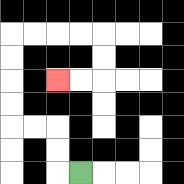{'start': '[3, 7]', 'end': '[2, 3]', 'path_directions': 'L,U,U,L,L,U,U,U,U,R,R,R,R,D,D,L,L', 'path_coordinates': '[[3, 7], [2, 7], [2, 6], [2, 5], [1, 5], [0, 5], [0, 4], [0, 3], [0, 2], [0, 1], [1, 1], [2, 1], [3, 1], [4, 1], [4, 2], [4, 3], [3, 3], [2, 3]]'}